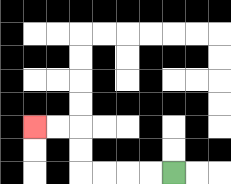{'start': '[7, 7]', 'end': '[1, 5]', 'path_directions': 'L,L,L,L,U,U,L,L', 'path_coordinates': '[[7, 7], [6, 7], [5, 7], [4, 7], [3, 7], [3, 6], [3, 5], [2, 5], [1, 5]]'}